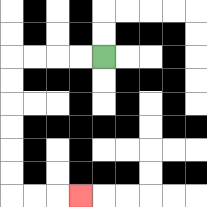{'start': '[4, 2]', 'end': '[3, 8]', 'path_directions': 'L,L,L,L,D,D,D,D,D,D,R,R,R', 'path_coordinates': '[[4, 2], [3, 2], [2, 2], [1, 2], [0, 2], [0, 3], [0, 4], [0, 5], [0, 6], [0, 7], [0, 8], [1, 8], [2, 8], [3, 8]]'}